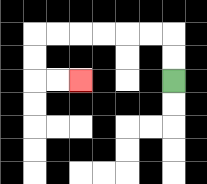{'start': '[7, 3]', 'end': '[3, 3]', 'path_directions': 'U,U,L,L,L,L,L,L,D,D,R,R', 'path_coordinates': '[[7, 3], [7, 2], [7, 1], [6, 1], [5, 1], [4, 1], [3, 1], [2, 1], [1, 1], [1, 2], [1, 3], [2, 3], [3, 3]]'}